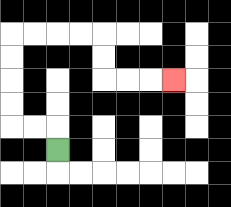{'start': '[2, 6]', 'end': '[7, 3]', 'path_directions': 'U,L,L,U,U,U,U,R,R,R,R,D,D,R,R,R', 'path_coordinates': '[[2, 6], [2, 5], [1, 5], [0, 5], [0, 4], [0, 3], [0, 2], [0, 1], [1, 1], [2, 1], [3, 1], [4, 1], [4, 2], [4, 3], [5, 3], [6, 3], [7, 3]]'}